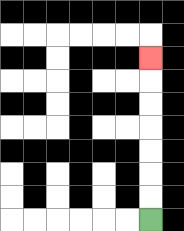{'start': '[6, 9]', 'end': '[6, 2]', 'path_directions': 'U,U,U,U,U,U,U', 'path_coordinates': '[[6, 9], [6, 8], [6, 7], [6, 6], [6, 5], [6, 4], [6, 3], [6, 2]]'}